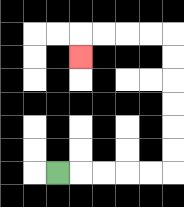{'start': '[2, 7]', 'end': '[3, 2]', 'path_directions': 'R,R,R,R,R,U,U,U,U,U,U,L,L,L,L,D', 'path_coordinates': '[[2, 7], [3, 7], [4, 7], [5, 7], [6, 7], [7, 7], [7, 6], [7, 5], [7, 4], [7, 3], [7, 2], [7, 1], [6, 1], [5, 1], [4, 1], [3, 1], [3, 2]]'}